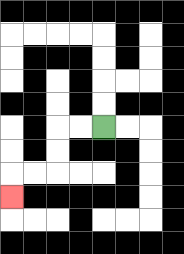{'start': '[4, 5]', 'end': '[0, 8]', 'path_directions': 'L,L,D,D,L,L,D', 'path_coordinates': '[[4, 5], [3, 5], [2, 5], [2, 6], [2, 7], [1, 7], [0, 7], [0, 8]]'}